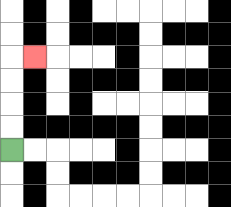{'start': '[0, 6]', 'end': '[1, 2]', 'path_directions': 'U,U,U,U,R', 'path_coordinates': '[[0, 6], [0, 5], [0, 4], [0, 3], [0, 2], [1, 2]]'}